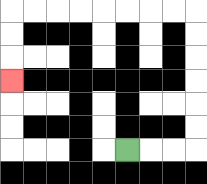{'start': '[5, 6]', 'end': '[0, 3]', 'path_directions': 'R,R,R,U,U,U,U,U,U,L,L,L,L,L,L,L,L,D,D,D', 'path_coordinates': '[[5, 6], [6, 6], [7, 6], [8, 6], [8, 5], [8, 4], [8, 3], [8, 2], [8, 1], [8, 0], [7, 0], [6, 0], [5, 0], [4, 0], [3, 0], [2, 0], [1, 0], [0, 0], [0, 1], [0, 2], [0, 3]]'}